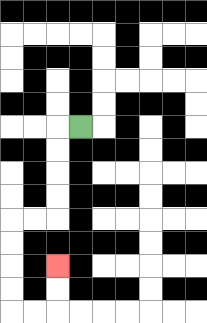{'start': '[3, 5]', 'end': '[2, 11]', 'path_directions': 'L,D,D,D,D,L,L,D,D,D,D,R,R,U,U', 'path_coordinates': '[[3, 5], [2, 5], [2, 6], [2, 7], [2, 8], [2, 9], [1, 9], [0, 9], [0, 10], [0, 11], [0, 12], [0, 13], [1, 13], [2, 13], [2, 12], [2, 11]]'}